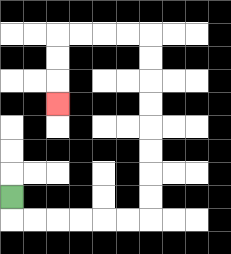{'start': '[0, 8]', 'end': '[2, 4]', 'path_directions': 'D,R,R,R,R,R,R,U,U,U,U,U,U,U,U,L,L,L,L,D,D,D', 'path_coordinates': '[[0, 8], [0, 9], [1, 9], [2, 9], [3, 9], [4, 9], [5, 9], [6, 9], [6, 8], [6, 7], [6, 6], [6, 5], [6, 4], [6, 3], [6, 2], [6, 1], [5, 1], [4, 1], [3, 1], [2, 1], [2, 2], [2, 3], [2, 4]]'}